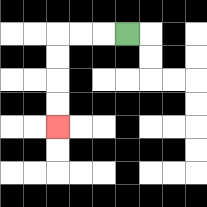{'start': '[5, 1]', 'end': '[2, 5]', 'path_directions': 'L,L,L,D,D,D,D', 'path_coordinates': '[[5, 1], [4, 1], [3, 1], [2, 1], [2, 2], [2, 3], [2, 4], [2, 5]]'}